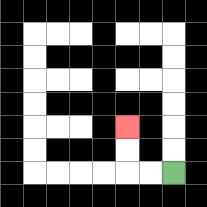{'start': '[7, 7]', 'end': '[5, 5]', 'path_directions': 'L,L,U,U', 'path_coordinates': '[[7, 7], [6, 7], [5, 7], [5, 6], [5, 5]]'}